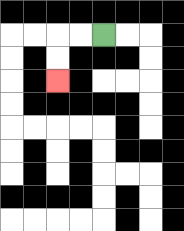{'start': '[4, 1]', 'end': '[2, 3]', 'path_directions': 'L,L,D,D', 'path_coordinates': '[[4, 1], [3, 1], [2, 1], [2, 2], [2, 3]]'}